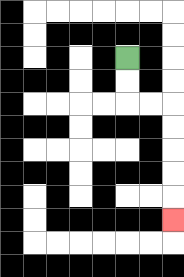{'start': '[5, 2]', 'end': '[7, 9]', 'path_directions': 'D,D,R,R,D,D,D,D,D', 'path_coordinates': '[[5, 2], [5, 3], [5, 4], [6, 4], [7, 4], [7, 5], [7, 6], [7, 7], [7, 8], [7, 9]]'}